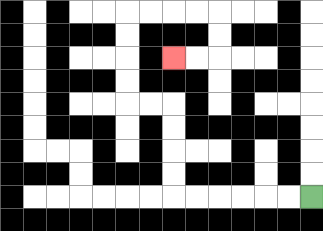{'start': '[13, 8]', 'end': '[7, 2]', 'path_directions': 'L,L,L,L,L,L,U,U,U,U,L,L,U,U,U,U,R,R,R,R,D,D,L,L', 'path_coordinates': '[[13, 8], [12, 8], [11, 8], [10, 8], [9, 8], [8, 8], [7, 8], [7, 7], [7, 6], [7, 5], [7, 4], [6, 4], [5, 4], [5, 3], [5, 2], [5, 1], [5, 0], [6, 0], [7, 0], [8, 0], [9, 0], [9, 1], [9, 2], [8, 2], [7, 2]]'}